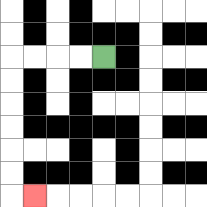{'start': '[4, 2]', 'end': '[1, 8]', 'path_directions': 'L,L,L,L,D,D,D,D,D,D,R', 'path_coordinates': '[[4, 2], [3, 2], [2, 2], [1, 2], [0, 2], [0, 3], [0, 4], [0, 5], [0, 6], [0, 7], [0, 8], [1, 8]]'}